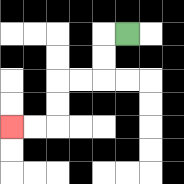{'start': '[5, 1]', 'end': '[0, 5]', 'path_directions': 'L,D,D,L,L,D,D,L,L', 'path_coordinates': '[[5, 1], [4, 1], [4, 2], [4, 3], [3, 3], [2, 3], [2, 4], [2, 5], [1, 5], [0, 5]]'}